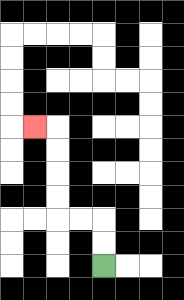{'start': '[4, 11]', 'end': '[1, 5]', 'path_directions': 'U,U,L,L,U,U,U,U,L', 'path_coordinates': '[[4, 11], [4, 10], [4, 9], [3, 9], [2, 9], [2, 8], [2, 7], [2, 6], [2, 5], [1, 5]]'}